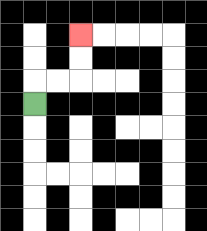{'start': '[1, 4]', 'end': '[3, 1]', 'path_directions': 'U,R,R,U,U', 'path_coordinates': '[[1, 4], [1, 3], [2, 3], [3, 3], [3, 2], [3, 1]]'}